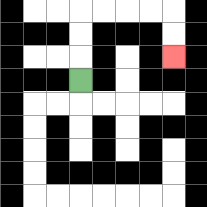{'start': '[3, 3]', 'end': '[7, 2]', 'path_directions': 'U,U,U,R,R,R,R,D,D', 'path_coordinates': '[[3, 3], [3, 2], [3, 1], [3, 0], [4, 0], [5, 0], [6, 0], [7, 0], [7, 1], [7, 2]]'}